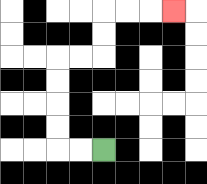{'start': '[4, 6]', 'end': '[7, 0]', 'path_directions': 'L,L,U,U,U,U,R,R,U,U,R,R,R', 'path_coordinates': '[[4, 6], [3, 6], [2, 6], [2, 5], [2, 4], [2, 3], [2, 2], [3, 2], [4, 2], [4, 1], [4, 0], [5, 0], [6, 0], [7, 0]]'}